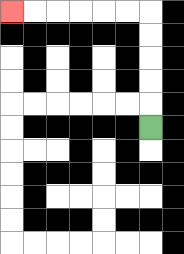{'start': '[6, 5]', 'end': '[0, 0]', 'path_directions': 'U,U,U,U,U,L,L,L,L,L,L', 'path_coordinates': '[[6, 5], [6, 4], [6, 3], [6, 2], [6, 1], [6, 0], [5, 0], [4, 0], [3, 0], [2, 0], [1, 0], [0, 0]]'}